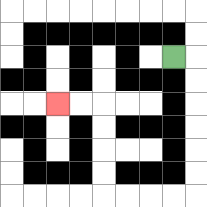{'start': '[7, 2]', 'end': '[2, 4]', 'path_directions': 'R,D,D,D,D,D,D,L,L,L,L,U,U,U,U,L,L', 'path_coordinates': '[[7, 2], [8, 2], [8, 3], [8, 4], [8, 5], [8, 6], [8, 7], [8, 8], [7, 8], [6, 8], [5, 8], [4, 8], [4, 7], [4, 6], [4, 5], [4, 4], [3, 4], [2, 4]]'}